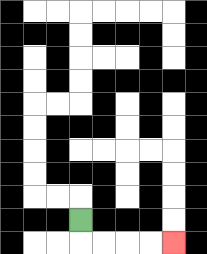{'start': '[3, 9]', 'end': '[7, 10]', 'path_directions': 'D,R,R,R,R', 'path_coordinates': '[[3, 9], [3, 10], [4, 10], [5, 10], [6, 10], [7, 10]]'}